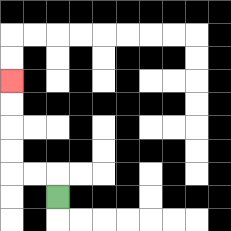{'start': '[2, 8]', 'end': '[0, 3]', 'path_directions': 'U,L,L,U,U,U,U', 'path_coordinates': '[[2, 8], [2, 7], [1, 7], [0, 7], [0, 6], [0, 5], [0, 4], [0, 3]]'}